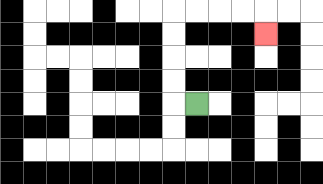{'start': '[8, 4]', 'end': '[11, 1]', 'path_directions': 'L,U,U,U,U,R,R,R,R,D', 'path_coordinates': '[[8, 4], [7, 4], [7, 3], [7, 2], [7, 1], [7, 0], [8, 0], [9, 0], [10, 0], [11, 0], [11, 1]]'}